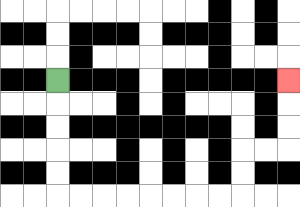{'start': '[2, 3]', 'end': '[12, 3]', 'path_directions': 'D,D,D,D,D,R,R,R,R,R,R,R,R,U,U,R,R,U,U,U', 'path_coordinates': '[[2, 3], [2, 4], [2, 5], [2, 6], [2, 7], [2, 8], [3, 8], [4, 8], [5, 8], [6, 8], [7, 8], [8, 8], [9, 8], [10, 8], [10, 7], [10, 6], [11, 6], [12, 6], [12, 5], [12, 4], [12, 3]]'}